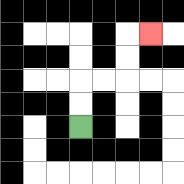{'start': '[3, 5]', 'end': '[6, 1]', 'path_directions': 'U,U,R,R,U,U,R', 'path_coordinates': '[[3, 5], [3, 4], [3, 3], [4, 3], [5, 3], [5, 2], [5, 1], [6, 1]]'}